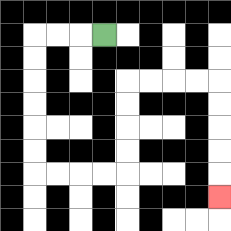{'start': '[4, 1]', 'end': '[9, 8]', 'path_directions': 'L,L,L,D,D,D,D,D,D,R,R,R,R,U,U,U,U,R,R,R,R,D,D,D,D,D', 'path_coordinates': '[[4, 1], [3, 1], [2, 1], [1, 1], [1, 2], [1, 3], [1, 4], [1, 5], [1, 6], [1, 7], [2, 7], [3, 7], [4, 7], [5, 7], [5, 6], [5, 5], [5, 4], [5, 3], [6, 3], [7, 3], [8, 3], [9, 3], [9, 4], [9, 5], [9, 6], [9, 7], [9, 8]]'}